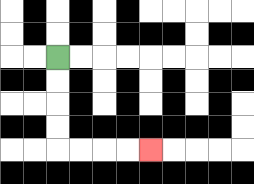{'start': '[2, 2]', 'end': '[6, 6]', 'path_directions': 'D,D,D,D,R,R,R,R', 'path_coordinates': '[[2, 2], [2, 3], [2, 4], [2, 5], [2, 6], [3, 6], [4, 6], [5, 6], [6, 6]]'}